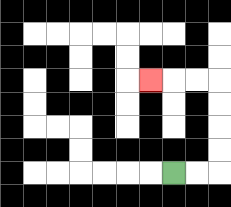{'start': '[7, 7]', 'end': '[6, 3]', 'path_directions': 'R,R,U,U,U,U,L,L,L', 'path_coordinates': '[[7, 7], [8, 7], [9, 7], [9, 6], [9, 5], [9, 4], [9, 3], [8, 3], [7, 3], [6, 3]]'}